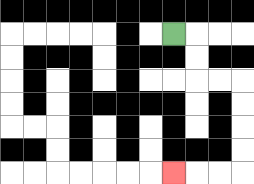{'start': '[7, 1]', 'end': '[7, 7]', 'path_directions': 'R,D,D,R,R,D,D,D,D,L,L,L', 'path_coordinates': '[[7, 1], [8, 1], [8, 2], [8, 3], [9, 3], [10, 3], [10, 4], [10, 5], [10, 6], [10, 7], [9, 7], [8, 7], [7, 7]]'}